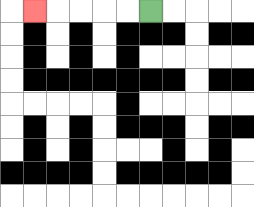{'start': '[6, 0]', 'end': '[1, 0]', 'path_directions': 'L,L,L,L,L', 'path_coordinates': '[[6, 0], [5, 0], [4, 0], [3, 0], [2, 0], [1, 0]]'}